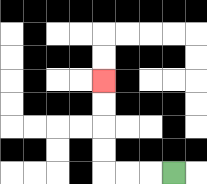{'start': '[7, 7]', 'end': '[4, 3]', 'path_directions': 'L,L,L,U,U,U,U', 'path_coordinates': '[[7, 7], [6, 7], [5, 7], [4, 7], [4, 6], [4, 5], [4, 4], [4, 3]]'}